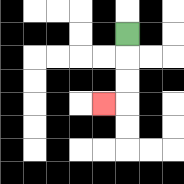{'start': '[5, 1]', 'end': '[4, 4]', 'path_directions': 'D,D,D,L', 'path_coordinates': '[[5, 1], [5, 2], [5, 3], [5, 4], [4, 4]]'}